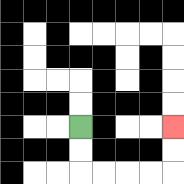{'start': '[3, 5]', 'end': '[7, 5]', 'path_directions': 'D,D,R,R,R,R,U,U', 'path_coordinates': '[[3, 5], [3, 6], [3, 7], [4, 7], [5, 7], [6, 7], [7, 7], [7, 6], [7, 5]]'}